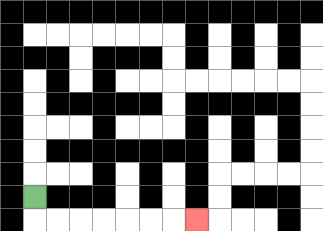{'start': '[1, 8]', 'end': '[8, 9]', 'path_directions': 'D,R,R,R,R,R,R,R', 'path_coordinates': '[[1, 8], [1, 9], [2, 9], [3, 9], [4, 9], [5, 9], [6, 9], [7, 9], [8, 9]]'}